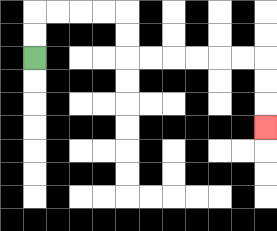{'start': '[1, 2]', 'end': '[11, 5]', 'path_directions': 'U,U,R,R,R,R,D,D,R,R,R,R,R,R,D,D,D', 'path_coordinates': '[[1, 2], [1, 1], [1, 0], [2, 0], [3, 0], [4, 0], [5, 0], [5, 1], [5, 2], [6, 2], [7, 2], [8, 2], [9, 2], [10, 2], [11, 2], [11, 3], [11, 4], [11, 5]]'}